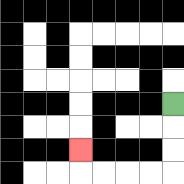{'start': '[7, 4]', 'end': '[3, 6]', 'path_directions': 'D,D,D,L,L,L,L,U', 'path_coordinates': '[[7, 4], [7, 5], [7, 6], [7, 7], [6, 7], [5, 7], [4, 7], [3, 7], [3, 6]]'}